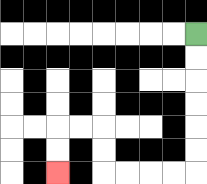{'start': '[8, 1]', 'end': '[2, 7]', 'path_directions': 'D,D,D,D,D,D,L,L,L,L,U,U,L,L,D,D', 'path_coordinates': '[[8, 1], [8, 2], [8, 3], [8, 4], [8, 5], [8, 6], [8, 7], [7, 7], [6, 7], [5, 7], [4, 7], [4, 6], [4, 5], [3, 5], [2, 5], [2, 6], [2, 7]]'}